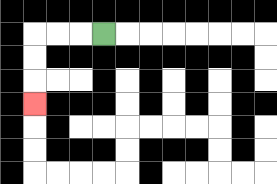{'start': '[4, 1]', 'end': '[1, 4]', 'path_directions': 'L,L,L,D,D,D', 'path_coordinates': '[[4, 1], [3, 1], [2, 1], [1, 1], [1, 2], [1, 3], [1, 4]]'}